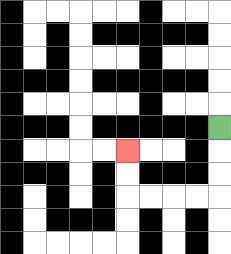{'start': '[9, 5]', 'end': '[5, 6]', 'path_directions': 'D,D,D,L,L,L,L,U,U', 'path_coordinates': '[[9, 5], [9, 6], [9, 7], [9, 8], [8, 8], [7, 8], [6, 8], [5, 8], [5, 7], [5, 6]]'}